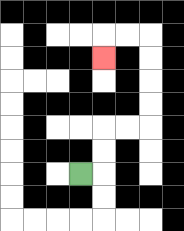{'start': '[3, 7]', 'end': '[4, 2]', 'path_directions': 'R,U,U,R,R,U,U,U,U,L,L,D', 'path_coordinates': '[[3, 7], [4, 7], [4, 6], [4, 5], [5, 5], [6, 5], [6, 4], [6, 3], [6, 2], [6, 1], [5, 1], [4, 1], [4, 2]]'}